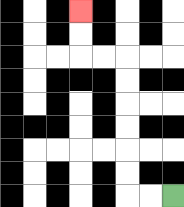{'start': '[7, 8]', 'end': '[3, 0]', 'path_directions': 'L,L,U,U,U,U,U,U,L,L,U,U', 'path_coordinates': '[[7, 8], [6, 8], [5, 8], [5, 7], [5, 6], [5, 5], [5, 4], [5, 3], [5, 2], [4, 2], [3, 2], [3, 1], [3, 0]]'}